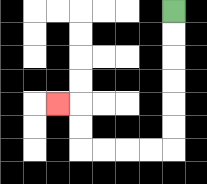{'start': '[7, 0]', 'end': '[2, 4]', 'path_directions': 'D,D,D,D,D,D,L,L,L,L,U,U,L', 'path_coordinates': '[[7, 0], [7, 1], [7, 2], [7, 3], [7, 4], [7, 5], [7, 6], [6, 6], [5, 6], [4, 6], [3, 6], [3, 5], [3, 4], [2, 4]]'}